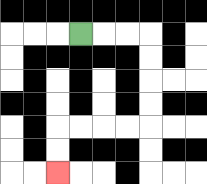{'start': '[3, 1]', 'end': '[2, 7]', 'path_directions': 'R,R,R,D,D,D,D,L,L,L,L,D,D', 'path_coordinates': '[[3, 1], [4, 1], [5, 1], [6, 1], [6, 2], [6, 3], [6, 4], [6, 5], [5, 5], [4, 5], [3, 5], [2, 5], [2, 6], [2, 7]]'}